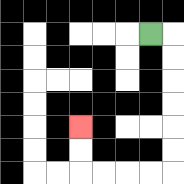{'start': '[6, 1]', 'end': '[3, 5]', 'path_directions': 'R,D,D,D,D,D,D,L,L,L,L,U,U', 'path_coordinates': '[[6, 1], [7, 1], [7, 2], [7, 3], [7, 4], [7, 5], [7, 6], [7, 7], [6, 7], [5, 7], [4, 7], [3, 7], [3, 6], [3, 5]]'}